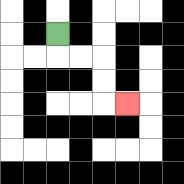{'start': '[2, 1]', 'end': '[5, 4]', 'path_directions': 'D,R,R,D,D,R', 'path_coordinates': '[[2, 1], [2, 2], [3, 2], [4, 2], [4, 3], [4, 4], [5, 4]]'}